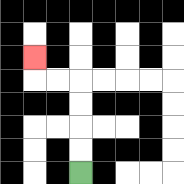{'start': '[3, 7]', 'end': '[1, 2]', 'path_directions': 'U,U,U,U,L,L,U', 'path_coordinates': '[[3, 7], [3, 6], [3, 5], [3, 4], [3, 3], [2, 3], [1, 3], [1, 2]]'}